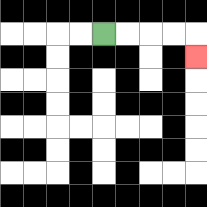{'start': '[4, 1]', 'end': '[8, 2]', 'path_directions': 'R,R,R,R,D', 'path_coordinates': '[[4, 1], [5, 1], [6, 1], [7, 1], [8, 1], [8, 2]]'}